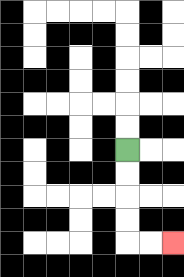{'start': '[5, 6]', 'end': '[7, 10]', 'path_directions': 'D,D,D,D,R,R', 'path_coordinates': '[[5, 6], [5, 7], [5, 8], [5, 9], [5, 10], [6, 10], [7, 10]]'}